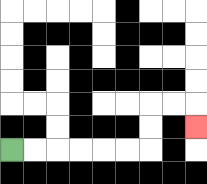{'start': '[0, 6]', 'end': '[8, 5]', 'path_directions': 'R,R,R,R,R,R,U,U,R,R,D', 'path_coordinates': '[[0, 6], [1, 6], [2, 6], [3, 6], [4, 6], [5, 6], [6, 6], [6, 5], [6, 4], [7, 4], [8, 4], [8, 5]]'}